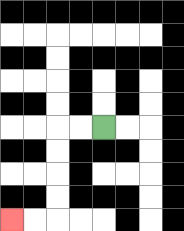{'start': '[4, 5]', 'end': '[0, 9]', 'path_directions': 'L,L,D,D,D,D,L,L', 'path_coordinates': '[[4, 5], [3, 5], [2, 5], [2, 6], [2, 7], [2, 8], [2, 9], [1, 9], [0, 9]]'}